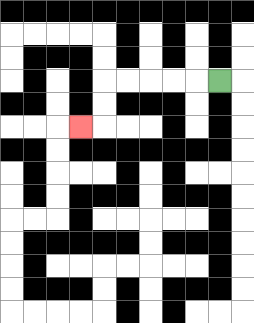{'start': '[9, 3]', 'end': '[3, 5]', 'path_directions': 'L,L,L,L,L,D,D,L', 'path_coordinates': '[[9, 3], [8, 3], [7, 3], [6, 3], [5, 3], [4, 3], [4, 4], [4, 5], [3, 5]]'}